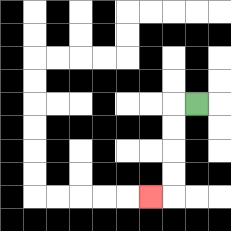{'start': '[8, 4]', 'end': '[6, 8]', 'path_directions': 'L,D,D,D,D,L', 'path_coordinates': '[[8, 4], [7, 4], [7, 5], [7, 6], [7, 7], [7, 8], [6, 8]]'}